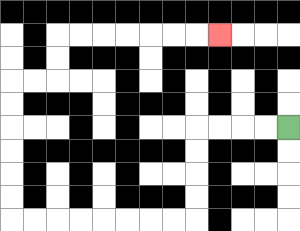{'start': '[12, 5]', 'end': '[9, 1]', 'path_directions': 'L,L,L,L,D,D,D,D,L,L,L,L,L,L,L,L,U,U,U,U,U,U,R,R,U,U,R,R,R,R,R,R,R', 'path_coordinates': '[[12, 5], [11, 5], [10, 5], [9, 5], [8, 5], [8, 6], [8, 7], [8, 8], [8, 9], [7, 9], [6, 9], [5, 9], [4, 9], [3, 9], [2, 9], [1, 9], [0, 9], [0, 8], [0, 7], [0, 6], [0, 5], [0, 4], [0, 3], [1, 3], [2, 3], [2, 2], [2, 1], [3, 1], [4, 1], [5, 1], [6, 1], [7, 1], [8, 1], [9, 1]]'}